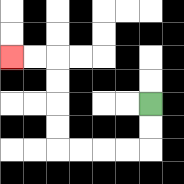{'start': '[6, 4]', 'end': '[0, 2]', 'path_directions': 'D,D,L,L,L,L,U,U,U,U,L,L', 'path_coordinates': '[[6, 4], [6, 5], [6, 6], [5, 6], [4, 6], [3, 6], [2, 6], [2, 5], [2, 4], [2, 3], [2, 2], [1, 2], [0, 2]]'}